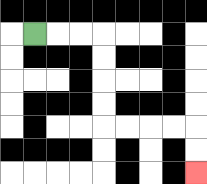{'start': '[1, 1]', 'end': '[8, 7]', 'path_directions': 'R,R,R,D,D,D,D,R,R,R,R,D,D', 'path_coordinates': '[[1, 1], [2, 1], [3, 1], [4, 1], [4, 2], [4, 3], [4, 4], [4, 5], [5, 5], [6, 5], [7, 5], [8, 5], [8, 6], [8, 7]]'}